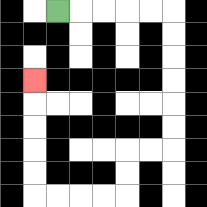{'start': '[2, 0]', 'end': '[1, 3]', 'path_directions': 'R,R,R,R,R,D,D,D,D,D,D,L,L,D,D,L,L,L,L,U,U,U,U,U', 'path_coordinates': '[[2, 0], [3, 0], [4, 0], [5, 0], [6, 0], [7, 0], [7, 1], [7, 2], [7, 3], [7, 4], [7, 5], [7, 6], [6, 6], [5, 6], [5, 7], [5, 8], [4, 8], [3, 8], [2, 8], [1, 8], [1, 7], [1, 6], [1, 5], [1, 4], [1, 3]]'}